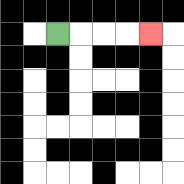{'start': '[2, 1]', 'end': '[6, 1]', 'path_directions': 'R,R,R,R', 'path_coordinates': '[[2, 1], [3, 1], [4, 1], [5, 1], [6, 1]]'}